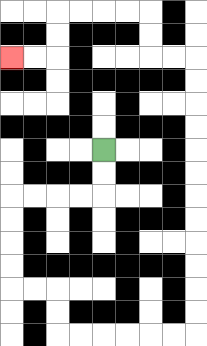{'start': '[4, 6]', 'end': '[0, 2]', 'path_directions': 'D,D,L,L,L,L,D,D,D,D,R,R,D,D,R,R,R,R,R,R,U,U,U,U,U,U,U,U,U,U,U,U,L,L,U,U,L,L,L,L,D,D,L,L', 'path_coordinates': '[[4, 6], [4, 7], [4, 8], [3, 8], [2, 8], [1, 8], [0, 8], [0, 9], [0, 10], [0, 11], [0, 12], [1, 12], [2, 12], [2, 13], [2, 14], [3, 14], [4, 14], [5, 14], [6, 14], [7, 14], [8, 14], [8, 13], [8, 12], [8, 11], [8, 10], [8, 9], [8, 8], [8, 7], [8, 6], [8, 5], [8, 4], [8, 3], [8, 2], [7, 2], [6, 2], [6, 1], [6, 0], [5, 0], [4, 0], [3, 0], [2, 0], [2, 1], [2, 2], [1, 2], [0, 2]]'}